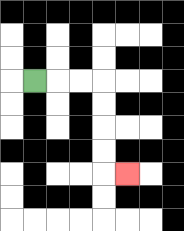{'start': '[1, 3]', 'end': '[5, 7]', 'path_directions': 'R,R,R,D,D,D,D,R', 'path_coordinates': '[[1, 3], [2, 3], [3, 3], [4, 3], [4, 4], [4, 5], [4, 6], [4, 7], [5, 7]]'}